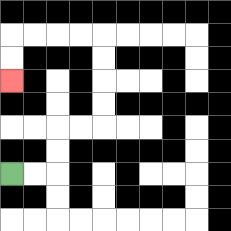{'start': '[0, 7]', 'end': '[0, 3]', 'path_directions': 'R,R,U,U,R,R,U,U,U,U,L,L,L,L,D,D', 'path_coordinates': '[[0, 7], [1, 7], [2, 7], [2, 6], [2, 5], [3, 5], [4, 5], [4, 4], [4, 3], [4, 2], [4, 1], [3, 1], [2, 1], [1, 1], [0, 1], [0, 2], [0, 3]]'}